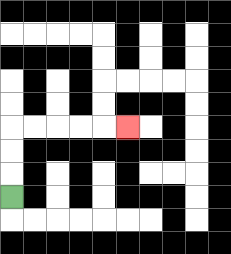{'start': '[0, 8]', 'end': '[5, 5]', 'path_directions': 'U,U,U,R,R,R,R,R', 'path_coordinates': '[[0, 8], [0, 7], [0, 6], [0, 5], [1, 5], [2, 5], [3, 5], [4, 5], [5, 5]]'}